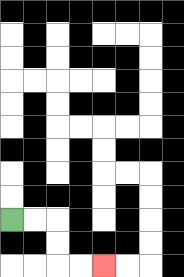{'start': '[0, 9]', 'end': '[4, 11]', 'path_directions': 'R,R,D,D,R,R', 'path_coordinates': '[[0, 9], [1, 9], [2, 9], [2, 10], [2, 11], [3, 11], [4, 11]]'}